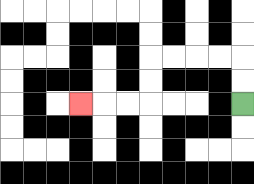{'start': '[10, 4]', 'end': '[3, 4]', 'path_directions': 'U,U,L,L,L,L,D,D,L,L,L', 'path_coordinates': '[[10, 4], [10, 3], [10, 2], [9, 2], [8, 2], [7, 2], [6, 2], [6, 3], [6, 4], [5, 4], [4, 4], [3, 4]]'}